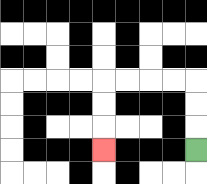{'start': '[8, 6]', 'end': '[4, 6]', 'path_directions': 'U,U,U,L,L,L,L,D,D,D', 'path_coordinates': '[[8, 6], [8, 5], [8, 4], [8, 3], [7, 3], [6, 3], [5, 3], [4, 3], [4, 4], [4, 5], [4, 6]]'}